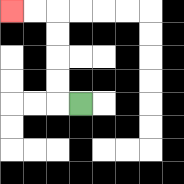{'start': '[3, 4]', 'end': '[0, 0]', 'path_directions': 'L,U,U,U,U,L,L', 'path_coordinates': '[[3, 4], [2, 4], [2, 3], [2, 2], [2, 1], [2, 0], [1, 0], [0, 0]]'}